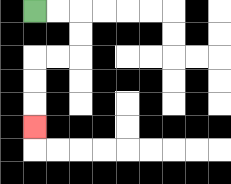{'start': '[1, 0]', 'end': '[1, 5]', 'path_directions': 'R,R,D,D,L,L,D,D,D', 'path_coordinates': '[[1, 0], [2, 0], [3, 0], [3, 1], [3, 2], [2, 2], [1, 2], [1, 3], [1, 4], [1, 5]]'}